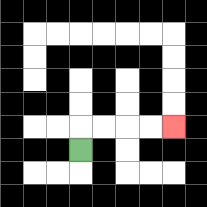{'start': '[3, 6]', 'end': '[7, 5]', 'path_directions': 'U,R,R,R,R', 'path_coordinates': '[[3, 6], [3, 5], [4, 5], [5, 5], [6, 5], [7, 5]]'}